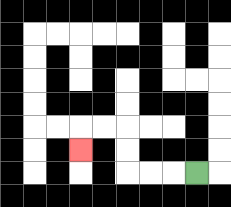{'start': '[8, 7]', 'end': '[3, 6]', 'path_directions': 'L,L,L,U,U,L,L,D', 'path_coordinates': '[[8, 7], [7, 7], [6, 7], [5, 7], [5, 6], [5, 5], [4, 5], [3, 5], [3, 6]]'}